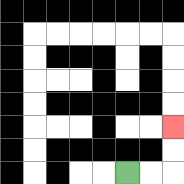{'start': '[5, 7]', 'end': '[7, 5]', 'path_directions': 'R,R,U,U', 'path_coordinates': '[[5, 7], [6, 7], [7, 7], [7, 6], [7, 5]]'}